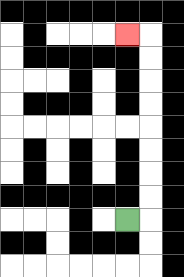{'start': '[5, 9]', 'end': '[5, 1]', 'path_directions': 'R,U,U,U,U,U,U,U,U,L', 'path_coordinates': '[[5, 9], [6, 9], [6, 8], [6, 7], [6, 6], [6, 5], [6, 4], [6, 3], [6, 2], [6, 1], [5, 1]]'}